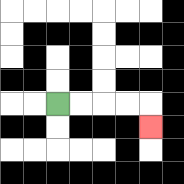{'start': '[2, 4]', 'end': '[6, 5]', 'path_directions': 'R,R,R,R,D', 'path_coordinates': '[[2, 4], [3, 4], [4, 4], [5, 4], [6, 4], [6, 5]]'}